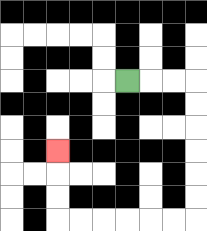{'start': '[5, 3]', 'end': '[2, 6]', 'path_directions': 'R,R,R,D,D,D,D,D,D,L,L,L,L,L,L,U,U,U', 'path_coordinates': '[[5, 3], [6, 3], [7, 3], [8, 3], [8, 4], [8, 5], [8, 6], [8, 7], [8, 8], [8, 9], [7, 9], [6, 9], [5, 9], [4, 9], [3, 9], [2, 9], [2, 8], [2, 7], [2, 6]]'}